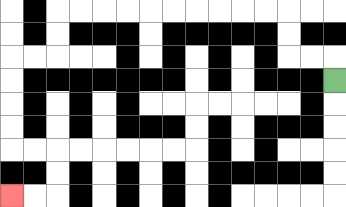{'start': '[14, 3]', 'end': '[0, 8]', 'path_directions': 'U,L,L,U,U,L,L,L,L,L,L,L,L,L,L,D,D,L,L,D,D,D,D,R,R,D,D,L,L', 'path_coordinates': '[[14, 3], [14, 2], [13, 2], [12, 2], [12, 1], [12, 0], [11, 0], [10, 0], [9, 0], [8, 0], [7, 0], [6, 0], [5, 0], [4, 0], [3, 0], [2, 0], [2, 1], [2, 2], [1, 2], [0, 2], [0, 3], [0, 4], [0, 5], [0, 6], [1, 6], [2, 6], [2, 7], [2, 8], [1, 8], [0, 8]]'}